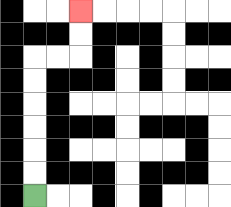{'start': '[1, 8]', 'end': '[3, 0]', 'path_directions': 'U,U,U,U,U,U,R,R,U,U', 'path_coordinates': '[[1, 8], [1, 7], [1, 6], [1, 5], [1, 4], [1, 3], [1, 2], [2, 2], [3, 2], [3, 1], [3, 0]]'}